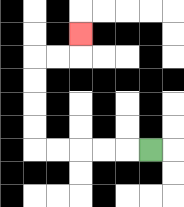{'start': '[6, 6]', 'end': '[3, 1]', 'path_directions': 'L,L,L,L,L,U,U,U,U,R,R,U', 'path_coordinates': '[[6, 6], [5, 6], [4, 6], [3, 6], [2, 6], [1, 6], [1, 5], [1, 4], [1, 3], [1, 2], [2, 2], [3, 2], [3, 1]]'}